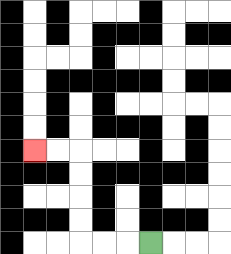{'start': '[6, 10]', 'end': '[1, 6]', 'path_directions': 'L,L,L,U,U,U,U,L,L', 'path_coordinates': '[[6, 10], [5, 10], [4, 10], [3, 10], [3, 9], [3, 8], [3, 7], [3, 6], [2, 6], [1, 6]]'}